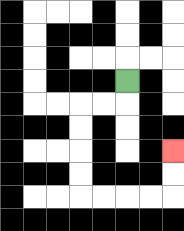{'start': '[5, 3]', 'end': '[7, 6]', 'path_directions': 'D,L,L,D,D,D,D,R,R,R,R,U,U', 'path_coordinates': '[[5, 3], [5, 4], [4, 4], [3, 4], [3, 5], [3, 6], [3, 7], [3, 8], [4, 8], [5, 8], [6, 8], [7, 8], [7, 7], [7, 6]]'}